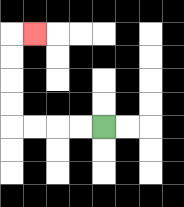{'start': '[4, 5]', 'end': '[1, 1]', 'path_directions': 'L,L,L,L,U,U,U,U,R', 'path_coordinates': '[[4, 5], [3, 5], [2, 5], [1, 5], [0, 5], [0, 4], [0, 3], [0, 2], [0, 1], [1, 1]]'}